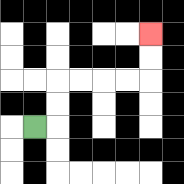{'start': '[1, 5]', 'end': '[6, 1]', 'path_directions': 'R,U,U,R,R,R,R,U,U', 'path_coordinates': '[[1, 5], [2, 5], [2, 4], [2, 3], [3, 3], [4, 3], [5, 3], [6, 3], [6, 2], [6, 1]]'}